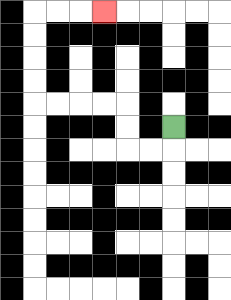{'start': '[7, 5]', 'end': '[4, 0]', 'path_directions': 'D,L,L,U,U,L,L,L,L,U,U,U,U,R,R,R', 'path_coordinates': '[[7, 5], [7, 6], [6, 6], [5, 6], [5, 5], [5, 4], [4, 4], [3, 4], [2, 4], [1, 4], [1, 3], [1, 2], [1, 1], [1, 0], [2, 0], [3, 0], [4, 0]]'}